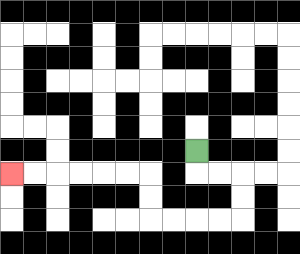{'start': '[8, 6]', 'end': '[0, 7]', 'path_directions': 'D,R,R,D,D,L,L,L,L,U,U,L,L,L,L,L,L', 'path_coordinates': '[[8, 6], [8, 7], [9, 7], [10, 7], [10, 8], [10, 9], [9, 9], [8, 9], [7, 9], [6, 9], [6, 8], [6, 7], [5, 7], [4, 7], [3, 7], [2, 7], [1, 7], [0, 7]]'}